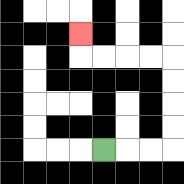{'start': '[4, 6]', 'end': '[3, 1]', 'path_directions': 'R,R,R,U,U,U,U,L,L,L,L,U', 'path_coordinates': '[[4, 6], [5, 6], [6, 6], [7, 6], [7, 5], [7, 4], [7, 3], [7, 2], [6, 2], [5, 2], [4, 2], [3, 2], [3, 1]]'}